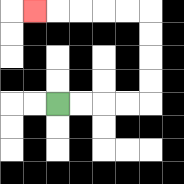{'start': '[2, 4]', 'end': '[1, 0]', 'path_directions': 'R,R,R,R,U,U,U,U,L,L,L,L,L', 'path_coordinates': '[[2, 4], [3, 4], [4, 4], [5, 4], [6, 4], [6, 3], [6, 2], [6, 1], [6, 0], [5, 0], [4, 0], [3, 0], [2, 0], [1, 0]]'}